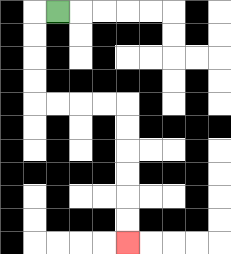{'start': '[2, 0]', 'end': '[5, 10]', 'path_directions': 'L,D,D,D,D,R,R,R,R,D,D,D,D,D,D', 'path_coordinates': '[[2, 0], [1, 0], [1, 1], [1, 2], [1, 3], [1, 4], [2, 4], [3, 4], [4, 4], [5, 4], [5, 5], [5, 6], [5, 7], [5, 8], [5, 9], [5, 10]]'}